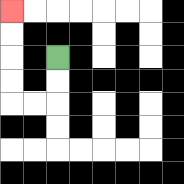{'start': '[2, 2]', 'end': '[0, 0]', 'path_directions': 'D,D,L,L,U,U,U,U', 'path_coordinates': '[[2, 2], [2, 3], [2, 4], [1, 4], [0, 4], [0, 3], [0, 2], [0, 1], [0, 0]]'}